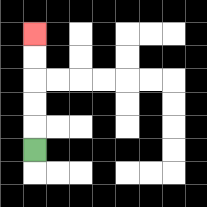{'start': '[1, 6]', 'end': '[1, 1]', 'path_directions': 'U,U,U,U,U', 'path_coordinates': '[[1, 6], [1, 5], [1, 4], [1, 3], [1, 2], [1, 1]]'}